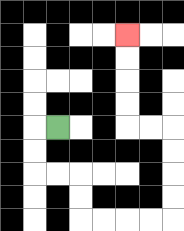{'start': '[2, 5]', 'end': '[5, 1]', 'path_directions': 'L,D,D,R,R,D,D,R,R,R,R,U,U,U,U,L,L,U,U,U,U', 'path_coordinates': '[[2, 5], [1, 5], [1, 6], [1, 7], [2, 7], [3, 7], [3, 8], [3, 9], [4, 9], [5, 9], [6, 9], [7, 9], [7, 8], [7, 7], [7, 6], [7, 5], [6, 5], [5, 5], [5, 4], [5, 3], [5, 2], [5, 1]]'}